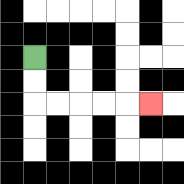{'start': '[1, 2]', 'end': '[6, 4]', 'path_directions': 'D,D,R,R,R,R,R', 'path_coordinates': '[[1, 2], [1, 3], [1, 4], [2, 4], [3, 4], [4, 4], [5, 4], [6, 4]]'}